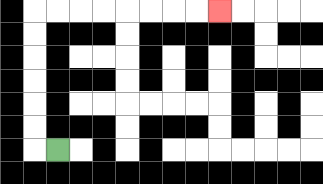{'start': '[2, 6]', 'end': '[9, 0]', 'path_directions': 'L,U,U,U,U,U,U,R,R,R,R,R,R,R,R', 'path_coordinates': '[[2, 6], [1, 6], [1, 5], [1, 4], [1, 3], [1, 2], [1, 1], [1, 0], [2, 0], [3, 0], [4, 0], [5, 0], [6, 0], [7, 0], [8, 0], [9, 0]]'}